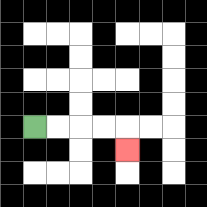{'start': '[1, 5]', 'end': '[5, 6]', 'path_directions': 'R,R,R,R,D', 'path_coordinates': '[[1, 5], [2, 5], [3, 5], [4, 5], [5, 5], [5, 6]]'}